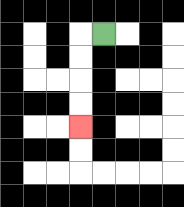{'start': '[4, 1]', 'end': '[3, 5]', 'path_directions': 'L,D,D,D,D', 'path_coordinates': '[[4, 1], [3, 1], [3, 2], [3, 3], [3, 4], [3, 5]]'}